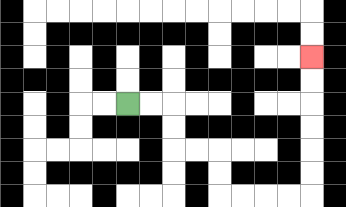{'start': '[5, 4]', 'end': '[13, 2]', 'path_directions': 'R,R,D,D,R,R,D,D,R,R,R,R,U,U,U,U,U,U', 'path_coordinates': '[[5, 4], [6, 4], [7, 4], [7, 5], [7, 6], [8, 6], [9, 6], [9, 7], [9, 8], [10, 8], [11, 8], [12, 8], [13, 8], [13, 7], [13, 6], [13, 5], [13, 4], [13, 3], [13, 2]]'}